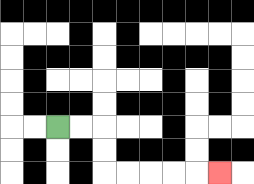{'start': '[2, 5]', 'end': '[9, 7]', 'path_directions': 'R,R,D,D,R,R,R,R,R', 'path_coordinates': '[[2, 5], [3, 5], [4, 5], [4, 6], [4, 7], [5, 7], [6, 7], [7, 7], [8, 7], [9, 7]]'}